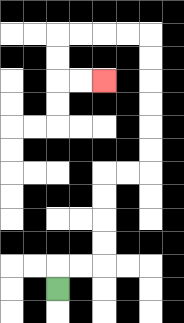{'start': '[2, 12]', 'end': '[4, 3]', 'path_directions': 'U,R,R,U,U,U,U,R,R,U,U,U,U,U,U,L,L,L,L,D,D,R,R', 'path_coordinates': '[[2, 12], [2, 11], [3, 11], [4, 11], [4, 10], [4, 9], [4, 8], [4, 7], [5, 7], [6, 7], [6, 6], [6, 5], [6, 4], [6, 3], [6, 2], [6, 1], [5, 1], [4, 1], [3, 1], [2, 1], [2, 2], [2, 3], [3, 3], [4, 3]]'}